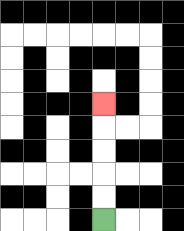{'start': '[4, 9]', 'end': '[4, 4]', 'path_directions': 'U,U,U,U,U', 'path_coordinates': '[[4, 9], [4, 8], [4, 7], [4, 6], [4, 5], [4, 4]]'}